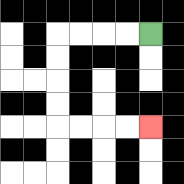{'start': '[6, 1]', 'end': '[6, 5]', 'path_directions': 'L,L,L,L,D,D,D,D,R,R,R,R', 'path_coordinates': '[[6, 1], [5, 1], [4, 1], [3, 1], [2, 1], [2, 2], [2, 3], [2, 4], [2, 5], [3, 5], [4, 5], [5, 5], [6, 5]]'}